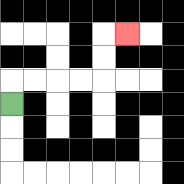{'start': '[0, 4]', 'end': '[5, 1]', 'path_directions': 'U,R,R,R,R,U,U,R', 'path_coordinates': '[[0, 4], [0, 3], [1, 3], [2, 3], [3, 3], [4, 3], [4, 2], [4, 1], [5, 1]]'}